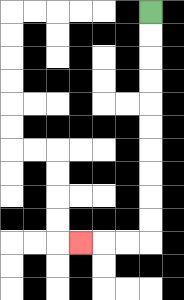{'start': '[6, 0]', 'end': '[3, 10]', 'path_directions': 'D,D,D,D,D,D,D,D,D,D,L,L,L', 'path_coordinates': '[[6, 0], [6, 1], [6, 2], [6, 3], [6, 4], [6, 5], [6, 6], [6, 7], [6, 8], [6, 9], [6, 10], [5, 10], [4, 10], [3, 10]]'}